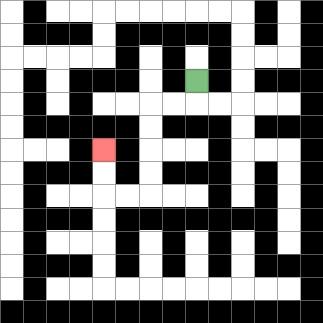{'start': '[8, 3]', 'end': '[4, 6]', 'path_directions': 'D,L,L,D,D,D,D,L,L,U,U', 'path_coordinates': '[[8, 3], [8, 4], [7, 4], [6, 4], [6, 5], [6, 6], [6, 7], [6, 8], [5, 8], [4, 8], [4, 7], [4, 6]]'}